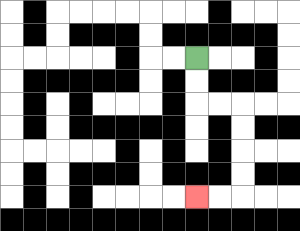{'start': '[8, 2]', 'end': '[8, 8]', 'path_directions': 'D,D,R,R,D,D,D,D,L,L', 'path_coordinates': '[[8, 2], [8, 3], [8, 4], [9, 4], [10, 4], [10, 5], [10, 6], [10, 7], [10, 8], [9, 8], [8, 8]]'}